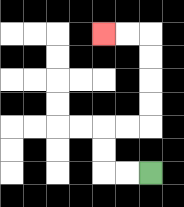{'start': '[6, 7]', 'end': '[4, 1]', 'path_directions': 'L,L,U,U,R,R,U,U,U,U,L,L', 'path_coordinates': '[[6, 7], [5, 7], [4, 7], [4, 6], [4, 5], [5, 5], [6, 5], [6, 4], [6, 3], [6, 2], [6, 1], [5, 1], [4, 1]]'}